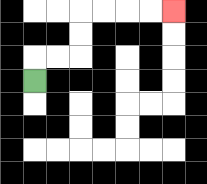{'start': '[1, 3]', 'end': '[7, 0]', 'path_directions': 'U,R,R,U,U,R,R,R,R', 'path_coordinates': '[[1, 3], [1, 2], [2, 2], [3, 2], [3, 1], [3, 0], [4, 0], [5, 0], [6, 0], [7, 0]]'}